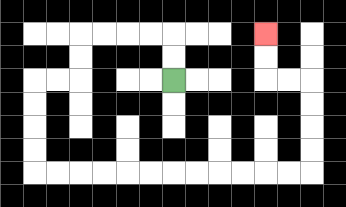{'start': '[7, 3]', 'end': '[11, 1]', 'path_directions': 'U,U,L,L,L,L,D,D,L,L,D,D,D,D,R,R,R,R,R,R,R,R,R,R,R,R,U,U,U,U,L,L,U,U', 'path_coordinates': '[[7, 3], [7, 2], [7, 1], [6, 1], [5, 1], [4, 1], [3, 1], [3, 2], [3, 3], [2, 3], [1, 3], [1, 4], [1, 5], [1, 6], [1, 7], [2, 7], [3, 7], [4, 7], [5, 7], [6, 7], [7, 7], [8, 7], [9, 7], [10, 7], [11, 7], [12, 7], [13, 7], [13, 6], [13, 5], [13, 4], [13, 3], [12, 3], [11, 3], [11, 2], [11, 1]]'}